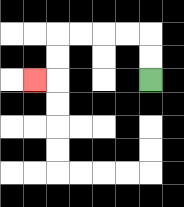{'start': '[6, 3]', 'end': '[1, 3]', 'path_directions': 'U,U,L,L,L,L,D,D,L', 'path_coordinates': '[[6, 3], [6, 2], [6, 1], [5, 1], [4, 1], [3, 1], [2, 1], [2, 2], [2, 3], [1, 3]]'}